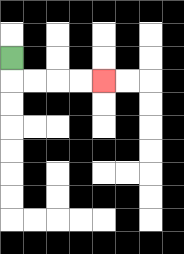{'start': '[0, 2]', 'end': '[4, 3]', 'path_directions': 'D,R,R,R,R', 'path_coordinates': '[[0, 2], [0, 3], [1, 3], [2, 3], [3, 3], [4, 3]]'}